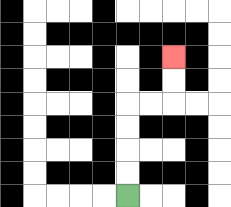{'start': '[5, 8]', 'end': '[7, 2]', 'path_directions': 'U,U,U,U,R,R,U,U', 'path_coordinates': '[[5, 8], [5, 7], [5, 6], [5, 5], [5, 4], [6, 4], [7, 4], [7, 3], [7, 2]]'}